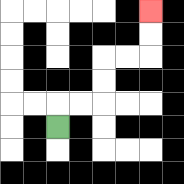{'start': '[2, 5]', 'end': '[6, 0]', 'path_directions': 'U,R,R,U,U,R,R,U,U', 'path_coordinates': '[[2, 5], [2, 4], [3, 4], [4, 4], [4, 3], [4, 2], [5, 2], [6, 2], [6, 1], [6, 0]]'}